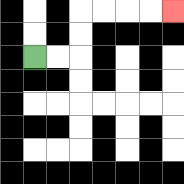{'start': '[1, 2]', 'end': '[7, 0]', 'path_directions': 'R,R,U,U,R,R,R,R', 'path_coordinates': '[[1, 2], [2, 2], [3, 2], [3, 1], [3, 0], [4, 0], [5, 0], [6, 0], [7, 0]]'}